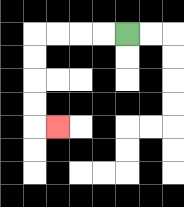{'start': '[5, 1]', 'end': '[2, 5]', 'path_directions': 'L,L,L,L,D,D,D,D,R', 'path_coordinates': '[[5, 1], [4, 1], [3, 1], [2, 1], [1, 1], [1, 2], [1, 3], [1, 4], [1, 5], [2, 5]]'}